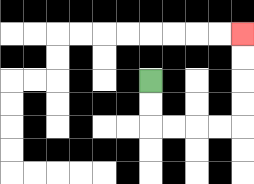{'start': '[6, 3]', 'end': '[10, 1]', 'path_directions': 'D,D,R,R,R,R,U,U,U,U', 'path_coordinates': '[[6, 3], [6, 4], [6, 5], [7, 5], [8, 5], [9, 5], [10, 5], [10, 4], [10, 3], [10, 2], [10, 1]]'}